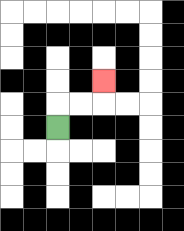{'start': '[2, 5]', 'end': '[4, 3]', 'path_directions': 'U,R,R,U', 'path_coordinates': '[[2, 5], [2, 4], [3, 4], [4, 4], [4, 3]]'}